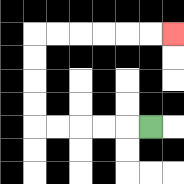{'start': '[6, 5]', 'end': '[7, 1]', 'path_directions': 'L,L,L,L,L,U,U,U,U,R,R,R,R,R,R', 'path_coordinates': '[[6, 5], [5, 5], [4, 5], [3, 5], [2, 5], [1, 5], [1, 4], [1, 3], [1, 2], [1, 1], [2, 1], [3, 1], [4, 1], [5, 1], [6, 1], [7, 1]]'}